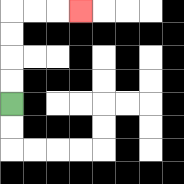{'start': '[0, 4]', 'end': '[3, 0]', 'path_directions': 'U,U,U,U,R,R,R', 'path_coordinates': '[[0, 4], [0, 3], [0, 2], [0, 1], [0, 0], [1, 0], [2, 0], [3, 0]]'}